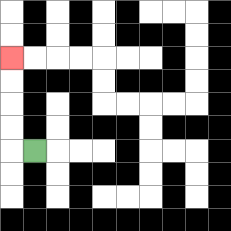{'start': '[1, 6]', 'end': '[0, 2]', 'path_directions': 'L,U,U,U,U', 'path_coordinates': '[[1, 6], [0, 6], [0, 5], [0, 4], [0, 3], [0, 2]]'}